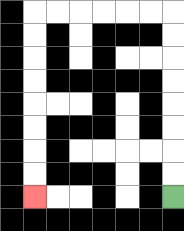{'start': '[7, 8]', 'end': '[1, 8]', 'path_directions': 'U,U,U,U,U,U,U,U,L,L,L,L,L,L,D,D,D,D,D,D,D,D', 'path_coordinates': '[[7, 8], [7, 7], [7, 6], [7, 5], [7, 4], [7, 3], [7, 2], [7, 1], [7, 0], [6, 0], [5, 0], [4, 0], [3, 0], [2, 0], [1, 0], [1, 1], [1, 2], [1, 3], [1, 4], [1, 5], [1, 6], [1, 7], [1, 8]]'}